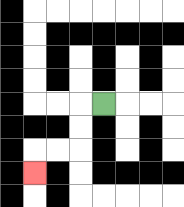{'start': '[4, 4]', 'end': '[1, 7]', 'path_directions': 'L,D,D,L,L,D', 'path_coordinates': '[[4, 4], [3, 4], [3, 5], [3, 6], [2, 6], [1, 6], [1, 7]]'}